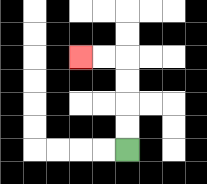{'start': '[5, 6]', 'end': '[3, 2]', 'path_directions': 'U,U,U,U,L,L', 'path_coordinates': '[[5, 6], [5, 5], [5, 4], [5, 3], [5, 2], [4, 2], [3, 2]]'}